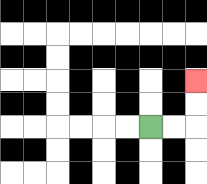{'start': '[6, 5]', 'end': '[8, 3]', 'path_directions': 'R,R,U,U', 'path_coordinates': '[[6, 5], [7, 5], [8, 5], [8, 4], [8, 3]]'}